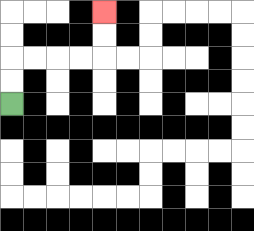{'start': '[0, 4]', 'end': '[4, 0]', 'path_directions': 'U,U,R,R,R,R,U,U', 'path_coordinates': '[[0, 4], [0, 3], [0, 2], [1, 2], [2, 2], [3, 2], [4, 2], [4, 1], [4, 0]]'}